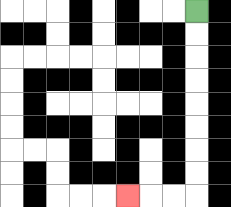{'start': '[8, 0]', 'end': '[5, 8]', 'path_directions': 'D,D,D,D,D,D,D,D,L,L,L', 'path_coordinates': '[[8, 0], [8, 1], [8, 2], [8, 3], [8, 4], [8, 5], [8, 6], [8, 7], [8, 8], [7, 8], [6, 8], [5, 8]]'}